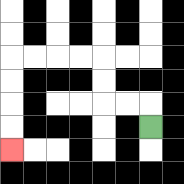{'start': '[6, 5]', 'end': '[0, 6]', 'path_directions': 'U,L,L,U,U,L,L,L,L,D,D,D,D', 'path_coordinates': '[[6, 5], [6, 4], [5, 4], [4, 4], [4, 3], [4, 2], [3, 2], [2, 2], [1, 2], [0, 2], [0, 3], [0, 4], [0, 5], [0, 6]]'}